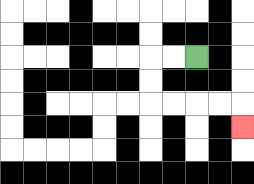{'start': '[8, 2]', 'end': '[10, 5]', 'path_directions': 'L,L,D,D,R,R,R,R,D', 'path_coordinates': '[[8, 2], [7, 2], [6, 2], [6, 3], [6, 4], [7, 4], [8, 4], [9, 4], [10, 4], [10, 5]]'}